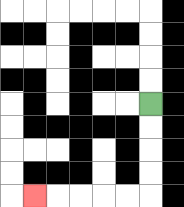{'start': '[6, 4]', 'end': '[1, 8]', 'path_directions': 'D,D,D,D,L,L,L,L,L', 'path_coordinates': '[[6, 4], [6, 5], [6, 6], [6, 7], [6, 8], [5, 8], [4, 8], [3, 8], [2, 8], [1, 8]]'}